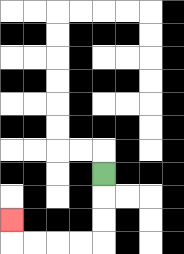{'start': '[4, 7]', 'end': '[0, 9]', 'path_directions': 'D,D,D,L,L,L,L,U', 'path_coordinates': '[[4, 7], [4, 8], [4, 9], [4, 10], [3, 10], [2, 10], [1, 10], [0, 10], [0, 9]]'}